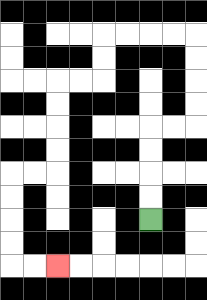{'start': '[6, 9]', 'end': '[2, 11]', 'path_directions': 'U,U,U,U,R,R,U,U,U,U,L,L,L,L,D,D,L,L,D,D,D,D,L,L,D,D,D,D,R,R', 'path_coordinates': '[[6, 9], [6, 8], [6, 7], [6, 6], [6, 5], [7, 5], [8, 5], [8, 4], [8, 3], [8, 2], [8, 1], [7, 1], [6, 1], [5, 1], [4, 1], [4, 2], [4, 3], [3, 3], [2, 3], [2, 4], [2, 5], [2, 6], [2, 7], [1, 7], [0, 7], [0, 8], [0, 9], [0, 10], [0, 11], [1, 11], [2, 11]]'}